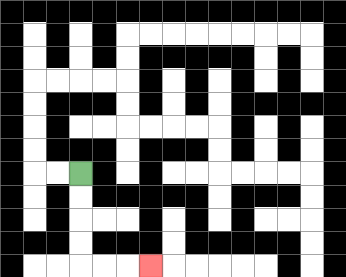{'start': '[3, 7]', 'end': '[6, 11]', 'path_directions': 'D,D,D,D,R,R,R', 'path_coordinates': '[[3, 7], [3, 8], [3, 9], [3, 10], [3, 11], [4, 11], [5, 11], [6, 11]]'}